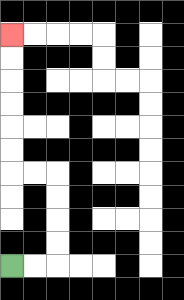{'start': '[0, 11]', 'end': '[0, 1]', 'path_directions': 'R,R,U,U,U,U,L,L,U,U,U,U,U,U', 'path_coordinates': '[[0, 11], [1, 11], [2, 11], [2, 10], [2, 9], [2, 8], [2, 7], [1, 7], [0, 7], [0, 6], [0, 5], [0, 4], [0, 3], [0, 2], [0, 1]]'}